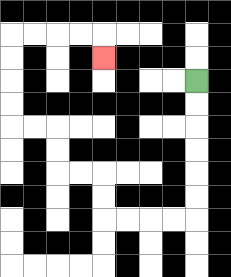{'start': '[8, 3]', 'end': '[4, 2]', 'path_directions': 'D,D,D,D,D,D,L,L,L,L,U,U,L,L,U,U,L,L,U,U,U,U,R,R,R,R,D', 'path_coordinates': '[[8, 3], [8, 4], [8, 5], [8, 6], [8, 7], [8, 8], [8, 9], [7, 9], [6, 9], [5, 9], [4, 9], [4, 8], [4, 7], [3, 7], [2, 7], [2, 6], [2, 5], [1, 5], [0, 5], [0, 4], [0, 3], [0, 2], [0, 1], [1, 1], [2, 1], [3, 1], [4, 1], [4, 2]]'}